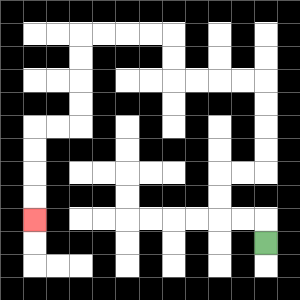{'start': '[11, 10]', 'end': '[1, 9]', 'path_directions': 'U,L,L,U,U,R,R,U,U,U,U,L,L,L,L,U,U,L,L,L,L,D,D,D,D,L,L,D,D,D,D', 'path_coordinates': '[[11, 10], [11, 9], [10, 9], [9, 9], [9, 8], [9, 7], [10, 7], [11, 7], [11, 6], [11, 5], [11, 4], [11, 3], [10, 3], [9, 3], [8, 3], [7, 3], [7, 2], [7, 1], [6, 1], [5, 1], [4, 1], [3, 1], [3, 2], [3, 3], [3, 4], [3, 5], [2, 5], [1, 5], [1, 6], [1, 7], [1, 8], [1, 9]]'}